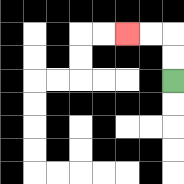{'start': '[7, 3]', 'end': '[5, 1]', 'path_directions': 'U,U,L,L', 'path_coordinates': '[[7, 3], [7, 2], [7, 1], [6, 1], [5, 1]]'}